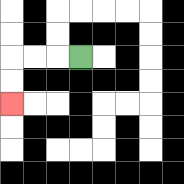{'start': '[3, 2]', 'end': '[0, 4]', 'path_directions': 'L,L,L,D,D', 'path_coordinates': '[[3, 2], [2, 2], [1, 2], [0, 2], [0, 3], [0, 4]]'}